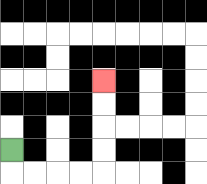{'start': '[0, 6]', 'end': '[4, 3]', 'path_directions': 'D,R,R,R,R,U,U,U,U', 'path_coordinates': '[[0, 6], [0, 7], [1, 7], [2, 7], [3, 7], [4, 7], [4, 6], [4, 5], [4, 4], [4, 3]]'}